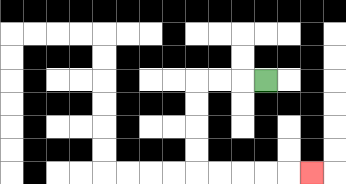{'start': '[11, 3]', 'end': '[13, 7]', 'path_directions': 'L,L,L,D,D,D,D,R,R,R,R,R', 'path_coordinates': '[[11, 3], [10, 3], [9, 3], [8, 3], [8, 4], [8, 5], [8, 6], [8, 7], [9, 7], [10, 7], [11, 7], [12, 7], [13, 7]]'}